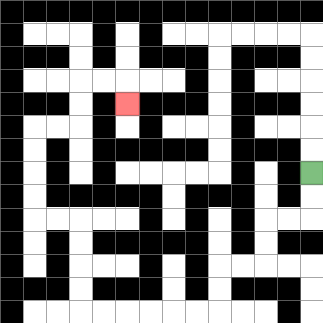{'start': '[13, 7]', 'end': '[5, 4]', 'path_directions': 'D,D,L,L,D,D,L,L,D,D,L,L,L,L,L,L,U,U,U,U,L,L,U,U,U,U,R,R,U,U,R,R,D', 'path_coordinates': '[[13, 7], [13, 8], [13, 9], [12, 9], [11, 9], [11, 10], [11, 11], [10, 11], [9, 11], [9, 12], [9, 13], [8, 13], [7, 13], [6, 13], [5, 13], [4, 13], [3, 13], [3, 12], [3, 11], [3, 10], [3, 9], [2, 9], [1, 9], [1, 8], [1, 7], [1, 6], [1, 5], [2, 5], [3, 5], [3, 4], [3, 3], [4, 3], [5, 3], [5, 4]]'}